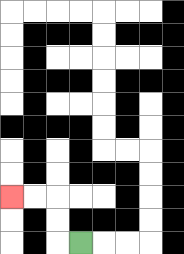{'start': '[3, 10]', 'end': '[0, 8]', 'path_directions': 'L,U,U,L,L', 'path_coordinates': '[[3, 10], [2, 10], [2, 9], [2, 8], [1, 8], [0, 8]]'}